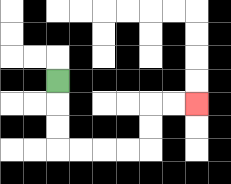{'start': '[2, 3]', 'end': '[8, 4]', 'path_directions': 'D,D,D,R,R,R,R,U,U,R,R', 'path_coordinates': '[[2, 3], [2, 4], [2, 5], [2, 6], [3, 6], [4, 6], [5, 6], [6, 6], [6, 5], [6, 4], [7, 4], [8, 4]]'}